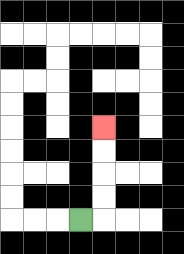{'start': '[3, 9]', 'end': '[4, 5]', 'path_directions': 'R,U,U,U,U', 'path_coordinates': '[[3, 9], [4, 9], [4, 8], [4, 7], [4, 6], [4, 5]]'}